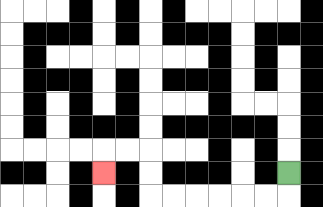{'start': '[12, 7]', 'end': '[4, 7]', 'path_directions': 'D,L,L,L,L,L,L,U,U,L,L,D', 'path_coordinates': '[[12, 7], [12, 8], [11, 8], [10, 8], [9, 8], [8, 8], [7, 8], [6, 8], [6, 7], [6, 6], [5, 6], [4, 6], [4, 7]]'}